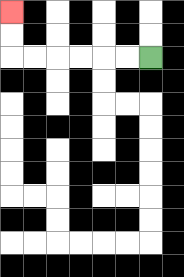{'start': '[6, 2]', 'end': '[0, 0]', 'path_directions': 'L,L,L,L,L,L,U,U', 'path_coordinates': '[[6, 2], [5, 2], [4, 2], [3, 2], [2, 2], [1, 2], [0, 2], [0, 1], [0, 0]]'}